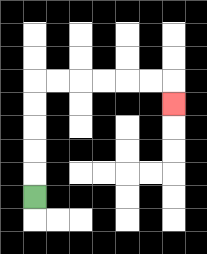{'start': '[1, 8]', 'end': '[7, 4]', 'path_directions': 'U,U,U,U,U,R,R,R,R,R,R,D', 'path_coordinates': '[[1, 8], [1, 7], [1, 6], [1, 5], [1, 4], [1, 3], [2, 3], [3, 3], [4, 3], [5, 3], [6, 3], [7, 3], [7, 4]]'}